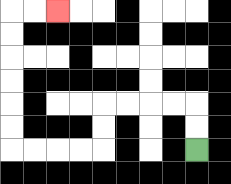{'start': '[8, 6]', 'end': '[2, 0]', 'path_directions': 'U,U,L,L,L,L,D,D,L,L,L,L,U,U,U,U,U,U,R,R', 'path_coordinates': '[[8, 6], [8, 5], [8, 4], [7, 4], [6, 4], [5, 4], [4, 4], [4, 5], [4, 6], [3, 6], [2, 6], [1, 6], [0, 6], [0, 5], [0, 4], [0, 3], [0, 2], [0, 1], [0, 0], [1, 0], [2, 0]]'}